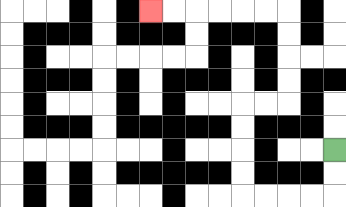{'start': '[14, 6]', 'end': '[6, 0]', 'path_directions': 'D,D,L,L,L,L,U,U,U,U,R,R,U,U,U,U,L,L,L,L,L,L', 'path_coordinates': '[[14, 6], [14, 7], [14, 8], [13, 8], [12, 8], [11, 8], [10, 8], [10, 7], [10, 6], [10, 5], [10, 4], [11, 4], [12, 4], [12, 3], [12, 2], [12, 1], [12, 0], [11, 0], [10, 0], [9, 0], [8, 0], [7, 0], [6, 0]]'}